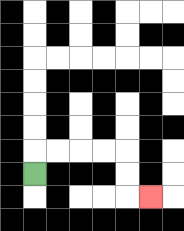{'start': '[1, 7]', 'end': '[6, 8]', 'path_directions': 'U,R,R,R,R,D,D,R', 'path_coordinates': '[[1, 7], [1, 6], [2, 6], [3, 6], [4, 6], [5, 6], [5, 7], [5, 8], [6, 8]]'}